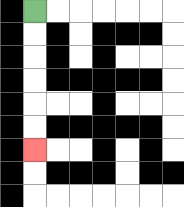{'start': '[1, 0]', 'end': '[1, 6]', 'path_directions': 'D,D,D,D,D,D', 'path_coordinates': '[[1, 0], [1, 1], [1, 2], [1, 3], [1, 4], [1, 5], [1, 6]]'}